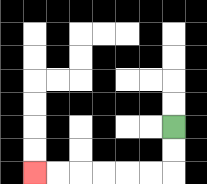{'start': '[7, 5]', 'end': '[1, 7]', 'path_directions': 'D,D,L,L,L,L,L,L', 'path_coordinates': '[[7, 5], [7, 6], [7, 7], [6, 7], [5, 7], [4, 7], [3, 7], [2, 7], [1, 7]]'}